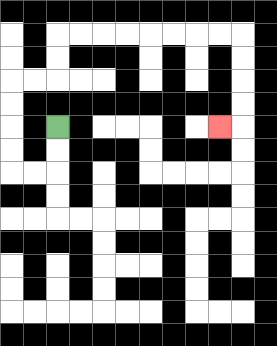{'start': '[2, 5]', 'end': '[9, 5]', 'path_directions': 'D,D,L,L,U,U,U,U,R,R,U,U,R,R,R,R,R,R,R,R,D,D,D,D,L', 'path_coordinates': '[[2, 5], [2, 6], [2, 7], [1, 7], [0, 7], [0, 6], [0, 5], [0, 4], [0, 3], [1, 3], [2, 3], [2, 2], [2, 1], [3, 1], [4, 1], [5, 1], [6, 1], [7, 1], [8, 1], [9, 1], [10, 1], [10, 2], [10, 3], [10, 4], [10, 5], [9, 5]]'}